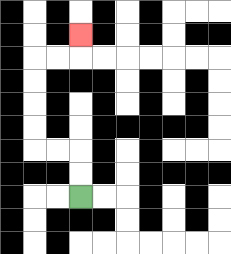{'start': '[3, 8]', 'end': '[3, 1]', 'path_directions': 'U,U,L,L,U,U,U,U,R,R,U', 'path_coordinates': '[[3, 8], [3, 7], [3, 6], [2, 6], [1, 6], [1, 5], [1, 4], [1, 3], [1, 2], [2, 2], [3, 2], [3, 1]]'}